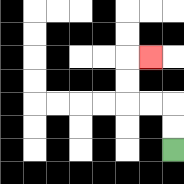{'start': '[7, 6]', 'end': '[6, 2]', 'path_directions': 'U,U,L,L,U,U,R', 'path_coordinates': '[[7, 6], [7, 5], [7, 4], [6, 4], [5, 4], [5, 3], [5, 2], [6, 2]]'}